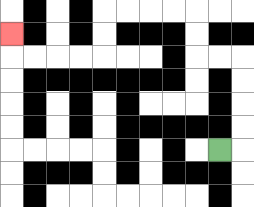{'start': '[9, 6]', 'end': '[0, 1]', 'path_directions': 'R,U,U,U,U,L,L,U,U,L,L,L,L,D,D,L,L,L,L,U', 'path_coordinates': '[[9, 6], [10, 6], [10, 5], [10, 4], [10, 3], [10, 2], [9, 2], [8, 2], [8, 1], [8, 0], [7, 0], [6, 0], [5, 0], [4, 0], [4, 1], [4, 2], [3, 2], [2, 2], [1, 2], [0, 2], [0, 1]]'}